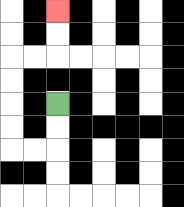{'start': '[2, 4]', 'end': '[2, 0]', 'path_directions': 'D,D,L,L,U,U,U,U,R,R,U,U', 'path_coordinates': '[[2, 4], [2, 5], [2, 6], [1, 6], [0, 6], [0, 5], [0, 4], [0, 3], [0, 2], [1, 2], [2, 2], [2, 1], [2, 0]]'}